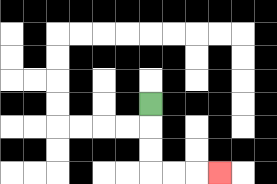{'start': '[6, 4]', 'end': '[9, 7]', 'path_directions': 'D,D,D,R,R,R', 'path_coordinates': '[[6, 4], [6, 5], [6, 6], [6, 7], [7, 7], [8, 7], [9, 7]]'}